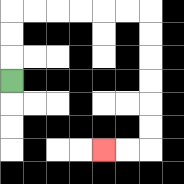{'start': '[0, 3]', 'end': '[4, 6]', 'path_directions': 'U,U,U,R,R,R,R,R,R,D,D,D,D,D,D,L,L', 'path_coordinates': '[[0, 3], [0, 2], [0, 1], [0, 0], [1, 0], [2, 0], [3, 0], [4, 0], [5, 0], [6, 0], [6, 1], [6, 2], [6, 3], [6, 4], [6, 5], [6, 6], [5, 6], [4, 6]]'}